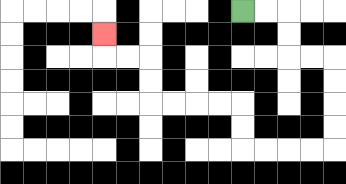{'start': '[10, 0]', 'end': '[4, 1]', 'path_directions': 'R,R,D,D,R,R,D,D,D,D,L,L,L,L,U,U,L,L,L,L,U,U,L,L,U', 'path_coordinates': '[[10, 0], [11, 0], [12, 0], [12, 1], [12, 2], [13, 2], [14, 2], [14, 3], [14, 4], [14, 5], [14, 6], [13, 6], [12, 6], [11, 6], [10, 6], [10, 5], [10, 4], [9, 4], [8, 4], [7, 4], [6, 4], [6, 3], [6, 2], [5, 2], [4, 2], [4, 1]]'}